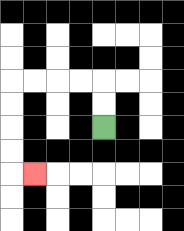{'start': '[4, 5]', 'end': '[1, 7]', 'path_directions': 'U,U,L,L,L,L,D,D,D,D,R', 'path_coordinates': '[[4, 5], [4, 4], [4, 3], [3, 3], [2, 3], [1, 3], [0, 3], [0, 4], [0, 5], [0, 6], [0, 7], [1, 7]]'}